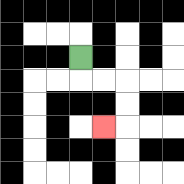{'start': '[3, 2]', 'end': '[4, 5]', 'path_directions': 'D,R,R,D,D,L', 'path_coordinates': '[[3, 2], [3, 3], [4, 3], [5, 3], [5, 4], [5, 5], [4, 5]]'}